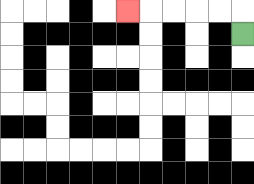{'start': '[10, 1]', 'end': '[5, 0]', 'path_directions': 'U,L,L,L,L,L', 'path_coordinates': '[[10, 1], [10, 0], [9, 0], [8, 0], [7, 0], [6, 0], [5, 0]]'}